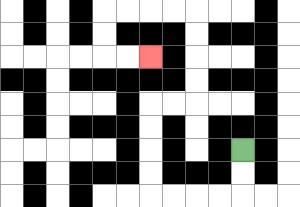{'start': '[10, 6]', 'end': '[6, 2]', 'path_directions': 'D,D,L,L,L,L,U,U,U,U,R,R,U,U,U,U,L,L,L,L,D,D,R,R', 'path_coordinates': '[[10, 6], [10, 7], [10, 8], [9, 8], [8, 8], [7, 8], [6, 8], [6, 7], [6, 6], [6, 5], [6, 4], [7, 4], [8, 4], [8, 3], [8, 2], [8, 1], [8, 0], [7, 0], [6, 0], [5, 0], [4, 0], [4, 1], [4, 2], [5, 2], [6, 2]]'}